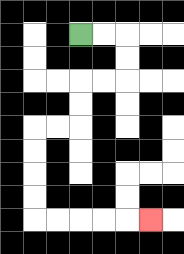{'start': '[3, 1]', 'end': '[6, 9]', 'path_directions': 'R,R,D,D,L,L,D,D,L,L,D,D,D,D,R,R,R,R,R', 'path_coordinates': '[[3, 1], [4, 1], [5, 1], [5, 2], [5, 3], [4, 3], [3, 3], [3, 4], [3, 5], [2, 5], [1, 5], [1, 6], [1, 7], [1, 8], [1, 9], [2, 9], [3, 9], [4, 9], [5, 9], [6, 9]]'}